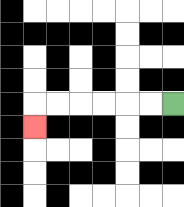{'start': '[7, 4]', 'end': '[1, 5]', 'path_directions': 'L,L,L,L,L,L,D', 'path_coordinates': '[[7, 4], [6, 4], [5, 4], [4, 4], [3, 4], [2, 4], [1, 4], [1, 5]]'}